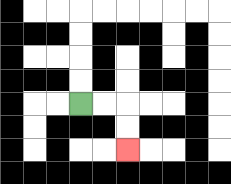{'start': '[3, 4]', 'end': '[5, 6]', 'path_directions': 'R,R,D,D', 'path_coordinates': '[[3, 4], [4, 4], [5, 4], [5, 5], [5, 6]]'}